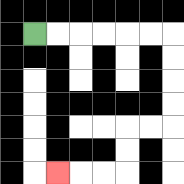{'start': '[1, 1]', 'end': '[2, 7]', 'path_directions': 'R,R,R,R,R,R,D,D,D,D,L,L,D,D,L,L,L', 'path_coordinates': '[[1, 1], [2, 1], [3, 1], [4, 1], [5, 1], [6, 1], [7, 1], [7, 2], [7, 3], [7, 4], [7, 5], [6, 5], [5, 5], [5, 6], [5, 7], [4, 7], [3, 7], [2, 7]]'}